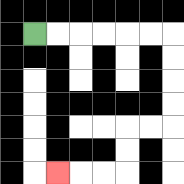{'start': '[1, 1]', 'end': '[2, 7]', 'path_directions': 'R,R,R,R,R,R,D,D,D,D,L,L,D,D,L,L,L', 'path_coordinates': '[[1, 1], [2, 1], [3, 1], [4, 1], [5, 1], [6, 1], [7, 1], [7, 2], [7, 3], [7, 4], [7, 5], [6, 5], [5, 5], [5, 6], [5, 7], [4, 7], [3, 7], [2, 7]]'}